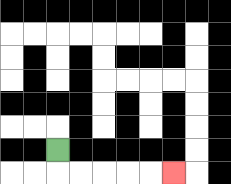{'start': '[2, 6]', 'end': '[7, 7]', 'path_directions': 'D,R,R,R,R,R', 'path_coordinates': '[[2, 6], [2, 7], [3, 7], [4, 7], [5, 7], [6, 7], [7, 7]]'}